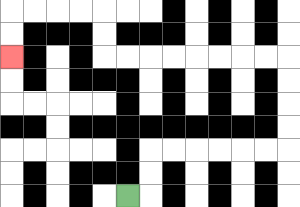{'start': '[5, 8]', 'end': '[0, 2]', 'path_directions': 'R,U,U,R,R,R,R,R,R,U,U,U,U,L,L,L,L,L,L,L,L,U,U,L,L,L,L,D,D', 'path_coordinates': '[[5, 8], [6, 8], [6, 7], [6, 6], [7, 6], [8, 6], [9, 6], [10, 6], [11, 6], [12, 6], [12, 5], [12, 4], [12, 3], [12, 2], [11, 2], [10, 2], [9, 2], [8, 2], [7, 2], [6, 2], [5, 2], [4, 2], [4, 1], [4, 0], [3, 0], [2, 0], [1, 0], [0, 0], [0, 1], [0, 2]]'}